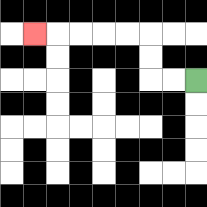{'start': '[8, 3]', 'end': '[1, 1]', 'path_directions': 'L,L,U,U,L,L,L,L,L', 'path_coordinates': '[[8, 3], [7, 3], [6, 3], [6, 2], [6, 1], [5, 1], [4, 1], [3, 1], [2, 1], [1, 1]]'}